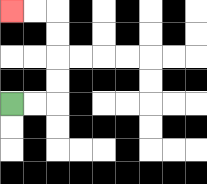{'start': '[0, 4]', 'end': '[0, 0]', 'path_directions': 'R,R,U,U,U,U,L,L', 'path_coordinates': '[[0, 4], [1, 4], [2, 4], [2, 3], [2, 2], [2, 1], [2, 0], [1, 0], [0, 0]]'}